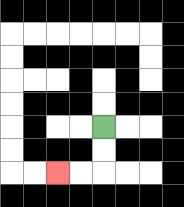{'start': '[4, 5]', 'end': '[2, 7]', 'path_directions': 'D,D,L,L', 'path_coordinates': '[[4, 5], [4, 6], [4, 7], [3, 7], [2, 7]]'}